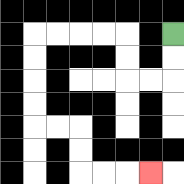{'start': '[7, 1]', 'end': '[6, 7]', 'path_directions': 'D,D,L,L,U,U,L,L,L,L,D,D,D,D,R,R,D,D,R,R,R', 'path_coordinates': '[[7, 1], [7, 2], [7, 3], [6, 3], [5, 3], [5, 2], [5, 1], [4, 1], [3, 1], [2, 1], [1, 1], [1, 2], [1, 3], [1, 4], [1, 5], [2, 5], [3, 5], [3, 6], [3, 7], [4, 7], [5, 7], [6, 7]]'}